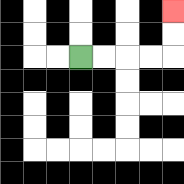{'start': '[3, 2]', 'end': '[7, 0]', 'path_directions': 'R,R,R,R,U,U', 'path_coordinates': '[[3, 2], [4, 2], [5, 2], [6, 2], [7, 2], [7, 1], [7, 0]]'}